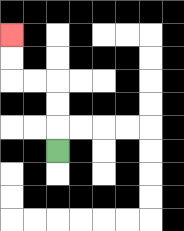{'start': '[2, 6]', 'end': '[0, 1]', 'path_directions': 'U,U,U,L,L,U,U', 'path_coordinates': '[[2, 6], [2, 5], [2, 4], [2, 3], [1, 3], [0, 3], [0, 2], [0, 1]]'}